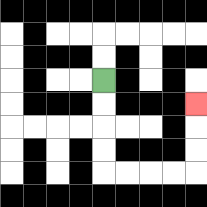{'start': '[4, 3]', 'end': '[8, 4]', 'path_directions': 'D,D,D,D,R,R,R,R,U,U,U', 'path_coordinates': '[[4, 3], [4, 4], [4, 5], [4, 6], [4, 7], [5, 7], [6, 7], [7, 7], [8, 7], [8, 6], [8, 5], [8, 4]]'}